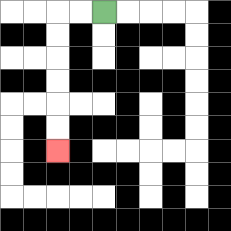{'start': '[4, 0]', 'end': '[2, 6]', 'path_directions': 'L,L,D,D,D,D,D,D', 'path_coordinates': '[[4, 0], [3, 0], [2, 0], [2, 1], [2, 2], [2, 3], [2, 4], [2, 5], [2, 6]]'}